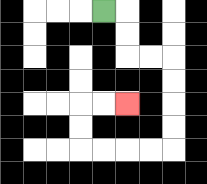{'start': '[4, 0]', 'end': '[5, 4]', 'path_directions': 'R,D,D,R,R,D,D,D,D,L,L,L,L,U,U,R,R', 'path_coordinates': '[[4, 0], [5, 0], [5, 1], [5, 2], [6, 2], [7, 2], [7, 3], [7, 4], [7, 5], [7, 6], [6, 6], [5, 6], [4, 6], [3, 6], [3, 5], [3, 4], [4, 4], [5, 4]]'}